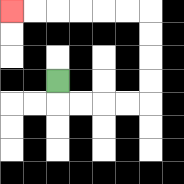{'start': '[2, 3]', 'end': '[0, 0]', 'path_directions': 'D,R,R,R,R,U,U,U,U,L,L,L,L,L,L', 'path_coordinates': '[[2, 3], [2, 4], [3, 4], [4, 4], [5, 4], [6, 4], [6, 3], [6, 2], [6, 1], [6, 0], [5, 0], [4, 0], [3, 0], [2, 0], [1, 0], [0, 0]]'}